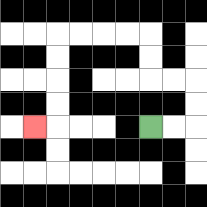{'start': '[6, 5]', 'end': '[1, 5]', 'path_directions': 'R,R,U,U,L,L,U,U,L,L,L,L,D,D,D,D,L', 'path_coordinates': '[[6, 5], [7, 5], [8, 5], [8, 4], [8, 3], [7, 3], [6, 3], [6, 2], [6, 1], [5, 1], [4, 1], [3, 1], [2, 1], [2, 2], [2, 3], [2, 4], [2, 5], [1, 5]]'}